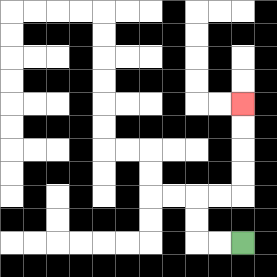{'start': '[10, 10]', 'end': '[10, 4]', 'path_directions': 'L,L,U,U,R,R,U,U,U,U', 'path_coordinates': '[[10, 10], [9, 10], [8, 10], [8, 9], [8, 8], [9, 8], [10, 8], [10, 7], [10, 6], [10, 5], [10, 4]]'}